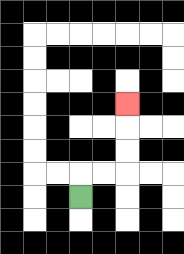{'start': '[3, 8]', 'end': '[5, 4]', 'path_directions': 'U,R,R,U,U,U', 'path_coordinates': '[[3, 8], [3, 7], [4, 7], [5, 7], [5, 6], [5, 5], [5, 4]]'}